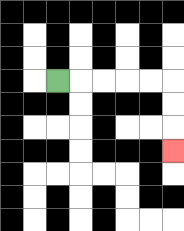{'start': '[2, 3]', 'end': '[7, 6]', 'path_directions': 'R,R,R,R,R,D,D,D', 'path_coordinates': '[[2, 3], [3, 3], [4, 3], [5, 3], [6, 3], [7, 3], [7, 4], [7, 5], [7, 6]]'}